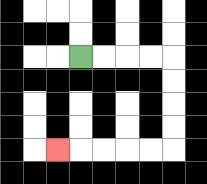{'start': '[3, 2]', 'end': '[2, 6]', 'path_directions': 'R,R,R,R,D,D,D,D,L,L,L,L,L', 'path_coordinates': '[[3, 2], [4, 2], [5, 2], [6, 2], [7, 2], [7, 3], [7, 4], [7, 5], [7, 6], [6, 6], [5, 6], [4, 6], [3, 6], [2, 6]]'}